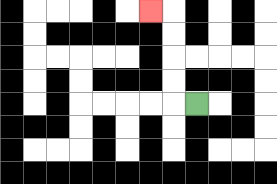{'start': '[8, 4]', 'end': '[6, 0]', 'path_directions': 'L,U,U,U,U,L', 'path_coordinates': '[[8, 4], [7, 4], [7, 3], [7, 2], [7, 1], [7, 0], [6, 0]]'}